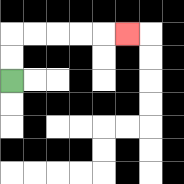{'start': '[0, 3]', 'end': '[5, 1]', 'path_directions': 'U,U,R,R,R,R,R', 'path_coordinates': '[[0, 3], [0, 2], [0, 1], [1, 1], [2, 1], [3, 1], [4, 1], [5, 1]]'}